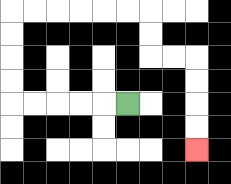{'start': '[5, 4]', 'end': '[8, 6]', 'path_directions': 'L,L,L,L,L,U,U,U,U,R,R,R,R,R,R,D,D,R,R,D,D,D,D', 'path_coordinates': '[[5, 4], [4, 4], [3, 4], [2, 4], [1, 4], [0, 4], [0, 3], [0, 2], [0, 1], [0, 0], [1, 0], [2, 0], [3, 0], [4, 0], [5, 0], [6, 0], [6, 1], [6, 2], [7, 2], [8, 2], [8, 3], [8, 4], [8, 5], [8, 6]]'}